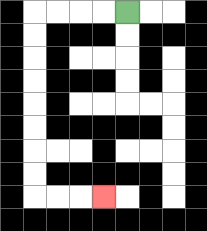{'start': '[5, 0]', 'end': '[4, 8]', 'path_directions': 'L,L,L,L,D,D,D,D,D,D,D,D,R,R,R', 'path_coordinates': '[[5, 0], [4, 0], [3, 0], [2, 0], [1, 0], [1, 1], [1, 2], [1, 3], [1, 4], [1, 5], [1, 6], [1, 7], [1, 8], [2, 8], [3, 8], [4, 8]]'}